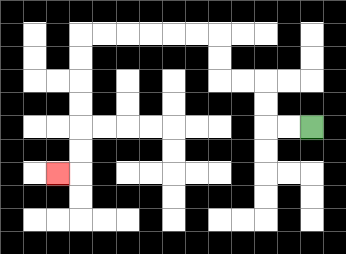{'start': '[13, 5]', 'end': '[2, 7]', 'path_directions': 'L,L,U,U,L,L,U,U,L,L,L,L,L,L,D,D,D,D,D,D,L', 'path_coordinates': '[[13, 5], [12, 5], [11, 5], [11, 4], [11, 3], [10, 3], [9, 3], [9, 2], [9, 1], [8, 1], [7, 1], [6, 1], [5, 1], [4, 1], [3, 1], [3, 2], [3, 3], [3, 4], [3, 5], [3, 6], [3, 7], [2, 7]]'}